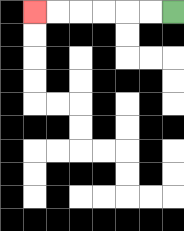{'start': '[7, 0]', 'end': '[1, 0]', 'path_directions': 'L,L,L,L,L,L', 'path_coordinates': '[[7, 0], [6, 0], [5, 0], [4, 0], [3, 0], [2, 0], [1, 0]]'}